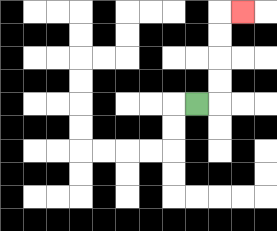{'start': '[8, 4]', 'end': '[10, 0]', 'path_directions': 'R,U,U,U,U,R', 'path_coordinates': '[[8, 4], [9, 4], [9, 3], [9, 2], [9, 1], [9, 0], [10, 0]]'}